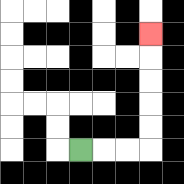{'start': '[3, 6]', 'end': '[6, 1]', 'path_directions': 'R,R,R,U,U,U,U,U', 'path_coordinates': '[[3, 6], [4, 6], [5, 6], [6, 6], [6, 5], [6, 4], [6, 3], [6, 2], [6, 1]]'}